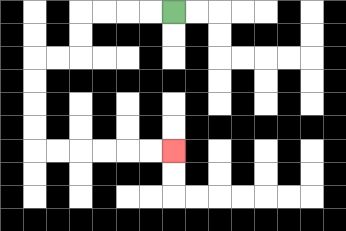{'start': '[7, 0]', 'end': '[7, 6]', 'path_directions': 'L,L,L,L,D,D,L,L,D,D,D,D,R,R,R,R,R,R', 'path_coordinates': '[[7, 0], [6, 0], [5, 0], [4, 0], [3, 0], [3, 1], [3, 2], [2, 2], [1, 2], [1, 3], [1, 4], [1, 5], [1, 6], [2, 6], [3, 6], [4, 6], [5, 6], [6, 6], [7, 6]]'}